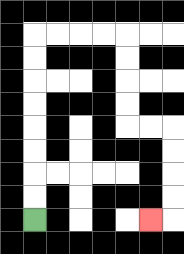{'start': '[1, 9]', 'end': '[6, 9]', 'path_directions': 'U,U,U,U,U,U,U,U,R,R,R,R,D,D,D,D,R,R,D,D,D,D,L', 'path_coordinates': '[[1, 9], [1, 8], [1, 7], [1, 6], [1, 5], [1, 4], [1, 3], [1, 2], [1, 1], [2, 1], [3, 1], [4, 1], [5, 1], [5, 2], [5, 3], [5, 4], [5, 5], [6, 5], [7, 5], [7, 6], [7, 7], [7, 8], [7, 9], [6, 9]]'}